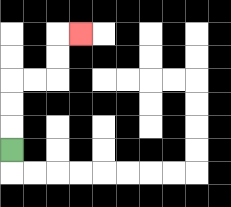{'start': '[0, 6]', 'end': '[3, 1]', 'path_directions': 'U,U,U,R,R,U,U,R', 'path_coordinates': '[[0, 6], [0, 5], [0, 4], [0, 3], [1, 3], [2, 3], [2, 2], [2, 1], [3, 1]]'}